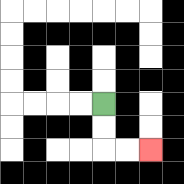{'start': '[4, 4]', 'end': '[6, 6]', 'path_directions': 'D,D,R,R', 'path_coordinates': '[[4, 4], [4, 5], [4, 6], [5, 6], [6, 6]]'}